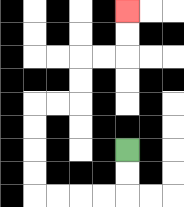{'start': '[5, 6]', 'end': '[5, 0]', 'path_directions': 'D,D,L,L,L,L,U,U,U,U,R,R,U,U,R,R,U,U', 'path_coordinates': '[[5, 6], [5, 7], [5, 8], [4, 8], [3, 8], [2, 8], [1, 8], [1, 7], [1, 6], [1, 5], [1, 4], [2, 4], [3, 4], [3, 3], [3, 2], [4, 2], [5, 2], [5, 1], [5, 0]]'}